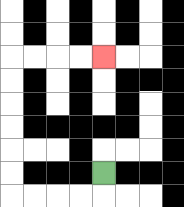{'start': '[4, 7]', 'end': '[4, 2]', 'path_directions': 'D,L,L,L,L,U,U,U,U,U,U,R,R,R,R', 'path_coordinates': '[[4, 7], [4, 8], [3, 8], [2, 8], [1, 8], [0, 8], [0, 7], [0, 6], [0, 5], [0, 4], [0, 3], [0, 2], [1, 2], [2, 2], [3, 2], [4, 2]]'}